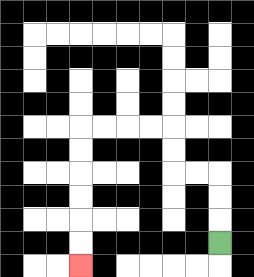{'start': '[9, 10]', 'end': '[3, 11]', 'path_directions': 'U,U,U,L,L,U,U,L,L,L,L,D,D,D,D,D,D', 'path_coordinates': '[[9, 10], [9, 9], [9, 8], [9, 7], [8, 7], [7, 7], [7, 6], [7, 5], [6, 5], [5, 5], [4, 5], [3, 5], [3, 6], [3, 7], [3, 8], [3, 9], [3, 10], [3, 11]]'}